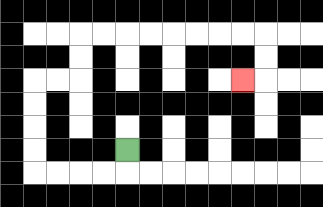{'start': '[5, 6]', 'end': '[10, 3]', 'path_directions': 'D,L,L,L,L,U,U,U,U,R,R,U,U,R,R,R,R,R,R,R,R,D,D,L', 'path_coordinates': '[[5, 6], [5, 7], [4, 7], [3, 7], [2, 7], [1, 7], [1, 6], [1, 5], [1, 4], [1, 3], [2, 3], [3, 3], [3, 2], [3, 1], [4, 1], [5, 1], [6, 1], [7, 1], [8, 1], [9, 1], [10, 1], [11, 1], [11, 2], [11, 3], [10, 3]]'}